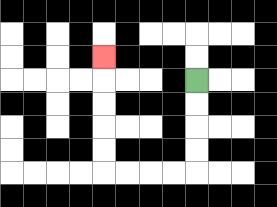{'start': '[8, 3]', 'end': '[4, 2]', 'path_directions': 'D,D,D,D,L,L,L,L,U,U,U,U,U', 'path_coordinates': '[[8, 3], [8, 4], [8, 5], [8, 6], [8, 7], [7, 7], [6, 7], [5, 7], [4, 7], [4, 6], [4, 5], [4, 4], [4, 3], [4, 2]]'}